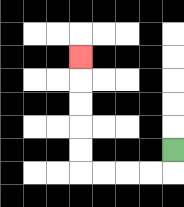{'start': '[7, 6]', 'end': '[3, 2]', 'path_directions': 'D,L,L,L,L,U,U,U,U,U', 'path_coordinates': '[[7, 6], [7, 7], [6, 7], [5, 7], [4, 7], [3, 7], [3, 6], [3, 5], [3, 4], [3, 3], [3, 2]]'}